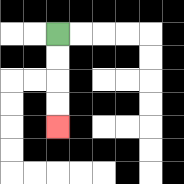{'start': '[2, 1]', 'end': '[2, 5]', 'path_directions': 'D,D,D,D', 'path_coordinates': '[[2, 1], [2, 2], [2, 3], [2, 4], [2, 5]]'}